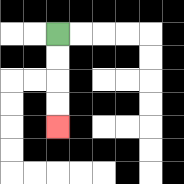{'start': '[2, 1]', 'end': '[2, 5]', 'path_directions': 'D,D,D,D', 'path_coordinates': '[[2, 1], [2, 2], [2, 3], [2, 4], [2, 5]]'}